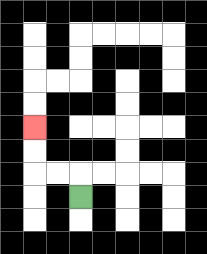{'start': '[3, 8]', 'end': '[1, 5]', 'path_directions': 'U,L,L,U,U', 'path_coordinates': '[[3, 8], [3, 7], [2, 7], [1, 7], [1, 6], [1, 5]]'}